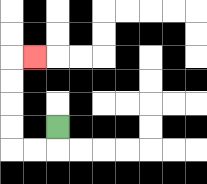{'start': '[2, 5]', 'end': '[1, 2]', 'path_directions': 'D,L,L,U,U,U,U,R', 'path_coordinates': '[[2, 5], [2, 6], [1, 6], [0, 6], [0, 5], [0, 4], [0, 3], [0, 2], [1, 2]]'}